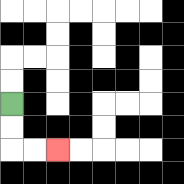{'start': '[0, 4]', 'end': '[2, 6]', 'path_directions': 'D,D,R,R', 'path_coordinates': '[[0, 4], [0, 5], [0, 6], [1, 6], [2, 6]]'}